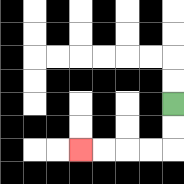{'start': '[7, 4]', 'end': '[3, 6]', 'path_directions': 'D,D,L,L,L,L', 'path_coordinates': '[[7, 4], [7, 5], [7, 6], [6, 6], [5, 6], [4, 6], [3, 6]]'}